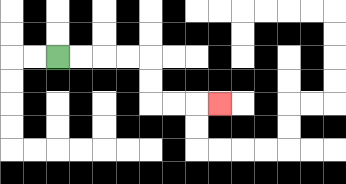{'start': '[2, 2]', 'end': '[9, 4]', 'path_directions': 'R,R,R,R,D,D,R,R,R', 'path_coordinates': '[[2, 2], [3, 2], [4, 2], [5, 2], [6, 2], [6, 3], [6, 4], [7, 4], [8, 4], [9, 4]]'}